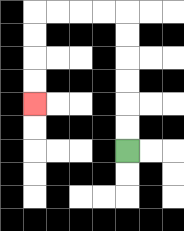{'start': '[5, 6]', 'end': '[1, 4]', 'path_directions': 'U,U,U,U,U,U,L,L,L,L,D,D,D,D', 'path_coordinates': '[[5, 6], [5, 5], [5, 4], [5, 3], [5, 2], [5, 1], [5, 0], [4, 0], [3, 0], [2, 0], [1, 0], [1, 1], [1, 2], [1, 3], [1, 4]]'}